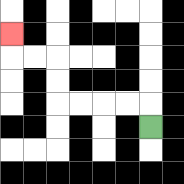{'start': '[6, 5]', 'end': '[0, 1]', 'path_directions': 'U,L,L,L,L,U,U,L,L,U', 'path_coordinates': '[[6, 5], [6, 4], [5, 4], [4, 4], [3, 4], [2, 4], [2, 3], [2, 2], [1, 2], [0, 2], [0, 1]]'}